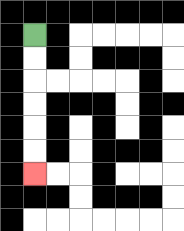{'start': '[1, 1]', 'end': '[1, 7]', 'path_directions': 'D,D,D,D,D,D', 'path_coordinates': '[[1, 1], [1, 2], [1, 3], [1, 4], [1, 5], [1, 6], [1, 7]]'}